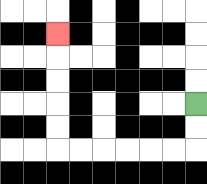{'start': '[8, 4]', 'end': '[2, 1]', 'path_directions': 'D,D,L,L,L,L,L,L,U,U,U,U,U', 'path_coordinates': '[[8, 4], [8, 5], [8, 6], [7, 6], [6, 6], [5, 6], [4, 6], [3, 6], [2, 6], [2, 5], [2, 4], [2, 3], [2, 2], [2, 1]]'}